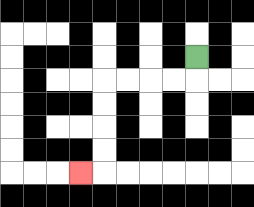{'start': '[8, 2]', 'end': '[3, 7]', 'path_directions': 'D,L,L,L,L,D,D,D,D,L', 'path_coordinates': '[[8, 2], [8, 3], [7, 3], [6, 3], [5, 3], [4, 3], [4, 4], [4, 5], [4, 6], [4, 7], [3, 7]]'}